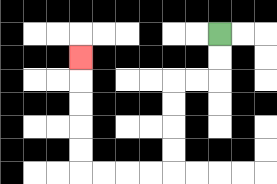{'start': '[9, 1]', 'end': '[3, 2]', 'path_directions': 'D,D,L,L,D,D,D,D,L,L,L,L,U,U,U,U,U', 'path_coordinates': '[[9, 1], [9, 2], [9, 3], [8, 3], [7, 3], [7, 4], [7, 5], [7, 6], [7, 7], [6, 7], [5, 7], [4, 7], [3, 7], [3, 6], [3, 5], [3, 4], [3, 3], [3, 2]]'}